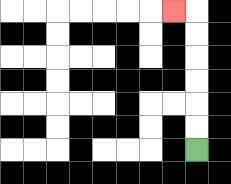{'start': '[8, 6]', 'end': '[7, 0]', 'path_directions': 'U,U,U,U,U,U,L', 'path_coordinates': '[[8, 6], [8, 5], [8, 4], [8, 3], [8, 2], [8, 1], [8, 0], [7, 0]]'}